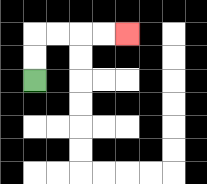{'start': '[1, 3]', 'end': '[5, 1]', 'path_directions': 'U,U,R,R,R,R', 'path_coordinates': '[[1, 3], [1, 2], [1, 1], [2, 1], [3, 1], [4, 1], [5, 1]]'}